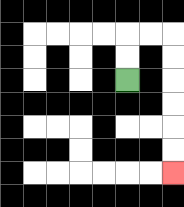{'start': '[5, 3]', 'end': '[7, 7]', 'path_directions': 'U,U,R,R,D,D,D,D,D,D', 'path_coordinates': '[[5, 3], [5, 2], [5, 1], [6, 1], [7, 1], [7, 2], [7, 3], [7, 4], [7, 5], [7, 6], [7, 7]]'}